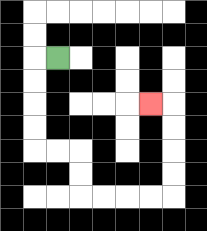{'start': '[2, 2]', 'end': '[6, 4]', 'path_directions': 'L,D,D,D,D,R,R,D,D,R,R,R,R,U,U,U,U,L', 'path_coordinates': '[[2, 2], [1, 2], [1, 3], [1, 4], [1, 5], [1, 6], [2, 6], [3, 6], [3, 7], [3, 8], [4, 8], [5, 8], [6, 8], [7, 8], [7, 7], [7, 6], [7, 5], [7, 4], [6, 4]]'}